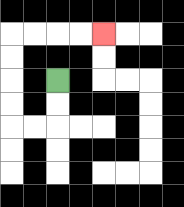{'start': '[2, 3]', 'end': '[4, 1]', 'path_directions': 'D,D,L,L,U,U,U,U,R,R,R,R', 'path_coordinates': '[[2, 3], [2, 4], [2, 5], [1, 5], [0, 5], [0, 4], [0, 3], [0, 2], [0, 1], [1, 1], [2, 1], [3, 1], [4, 1]]'}